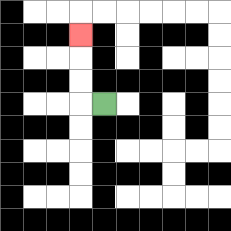{'start': '[4, 4]', 'end': '[3, 1]', 'path_directions': 'L,U,U,U', 'path_coordinates': '[[4, 4], [3, 4], [3, 3], [3, 2], [3, 1]]'}